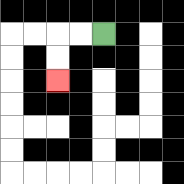{'start': '[4, 1]', 'end': '[2, 3]', 'path_directions': 'L,L,D,D', 'path_coordinates': '[[4, 1], [3, 1], [2, 1], [2, 2], [2, 3]]'}